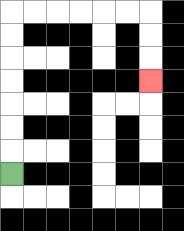{'start': '[0, 7]', 'end': '[6, 3]', 'path_directions': 'U,U,U,U,U,U,U,R,R,R,R,R,R,D,D,D', 'path_coordinates': '[[0, 7], [0, 6], [0, 5], [0, 4], [0, 3], [0, 2], [0, 1], [0, 0], [1, 0], [2, 0], [3, 0], [4, 0], [5, 0], [6, 0], [6, 1], [6, 2], [6, 3]]'}